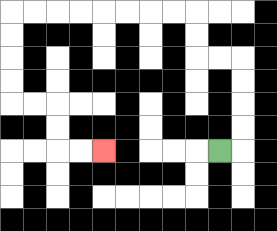{'start': '[9, 6]', 'end': '[4, 6]', 'path_directions': 'R,U,U,U,U,L,L,U,U,L,L,L,L,L,L,L,L,D,D,D,D,R,R,D,D,R,R', 'path_coordinates': '[[9, 6], [10, 6], [10, 5], [10, 4], [10, 3], [10, 2], [9, 2], [8, 2], [8, 1], [8, 0], [7, 0], [6, 0], [5, 0], [4, 0], [3, 0], [2, 0], [1, 0], [0, 0], [0, 1], [0, 2], [0, 3], [0, 4], [1, 4], [2, 4], [2, 5], [2, 6], [3, 6], [4, 6]]'}